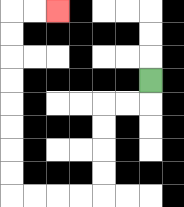{'start': '[6, 3]', 'end': '[2, 0]', 'path_directions': 'D,L,L,D,D,D,D,L,L,L,L,U,U,U,U,U,U,U,U,R,R', 'path_coordinates': '[[6, 3], [6, 4], [5, 4], [4, 4], [4, 5], [4, 6], [4, 7], [4, 8], [3, 8], [2, 8], [1, 8], [0, 8], [0, 7], [0, 6], [0, 5], [0, 4], [0, 3], [0, 2], [0, 1], [0, 0], [1, 0], [2, 0]]'}